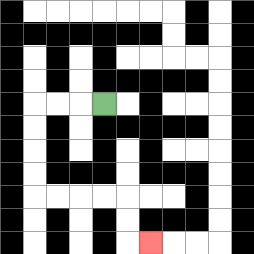{'start': '[4, 4]', 'end': '[6, 10]', 'path_directions': 'L,L,L,D,D,D,D,R,R,R,R,D,D,R', 'path_coordinates': '[[4, 4], [3, 4], [2, 4], [1, 4], [1, 5], [1, 6], [1, 7], [1, 8], [2, 8], [3, 8], [4, 8], [5, 8], [5, 9], [5, 10], [6, 10]]'}